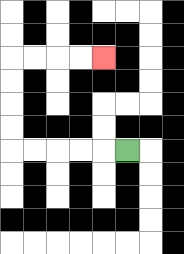{'start': '[5, 6]', 'end': '[4, 2]', 'path_directions': 'L,L,L,L,L,U,U,U,U,R,R,R,R', 'path_coordinates': '[[5, 6], [4, 6], [3, 6], [2, 6], [1, 6], [0, 6], [0, 5], [0, 4], [0, 3], [0, 2], [1, 2], [2, 2], [3, 2], [4, 2]]'}